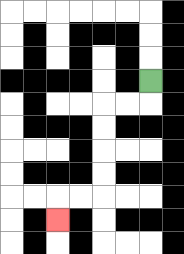{'start': '[6, 3]', 'end': '[2, 9]', 'path_directions': 'D,L,L,D,D,D,D,L,L,D', 'path_coordinates': '[[6, 3], [6, 4], [5, 4], [4, 4], [4, 5], [4, 6], [4, 7], [4, 8], [3, 8], [2, 8], [2, 9]]'}